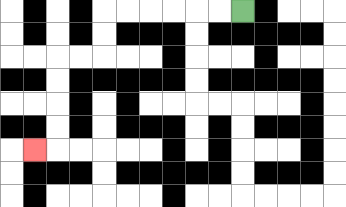{'start': '[10, 0]', 'end': '[1, 6]', 'path_directions': 'L,L,L,L,L,L,D,D,L,L,D,D,D,D,L', 'path_coordinates': '[[10, 0], [9, 0], [8, 0], [7, 0], [6, 0], [5, 0], [4, 0], [4, 1], [4, 2], [3, 2], [2, 2], [2, 3], [2, 4], [2, 5], [2, 6], [1, 6]]'}